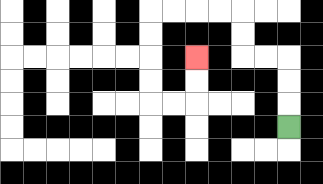{'start': '[12, 5]', 'end': '[8, 2]', 'path_directions': 'U,U,U,L,L,U,U,L,L,L,L,D,D,D,D,R,R,U,U', 'path_coordinates': '[[12, 5], [12, 4], [12, 3], [12, 2], [11, 2], [10, 2], [10, 1], [10, 0], [9, 0], [8, 0], [7, 0], [6, 0], [6, 1], [6, 2], [6, 3], [6, 4], [7, 4], [8, 4], [8, 3], [8, 2]]'}